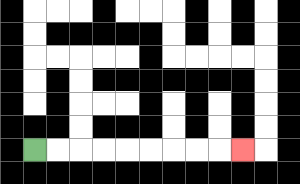{'start': '[1, 6]', 'end': '[10, 6]', 'path_directions': 'R,R,R,R,R,R,R,R,R', 'path_coordinates': '[[1, 6], [2, 6], [3, 6], [4, 6], [5, 6], [6, 6], [7, 6], [8, 6], [9, 6], [10, 6]]'}